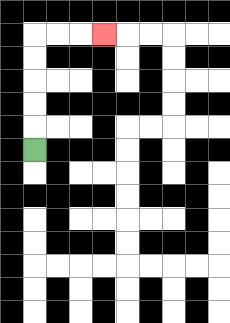{'start': '[1, 6]', 'end': '[4, 1]', 'path_directions': 'U,U,U,U,U,R,R,R', 'path_coordinates': '[[1, 6], [1, 5], [1, 4], [1, 3], [1, 2], [1, 1], [2, 1], [3, 1], [4, 1]]'}